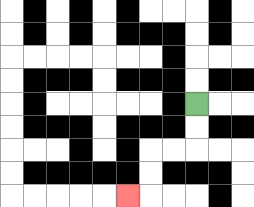{'start': '[8, 4]', 'end': '[5, 8]', 'path_directions': 'D,D,L,L,D,D,L', 'path_coordinates': '[[8, 4], [8, 5], [8, 6], [7, 6], [6, 6], [6, 7], [6, 8], [5, 8]]'}